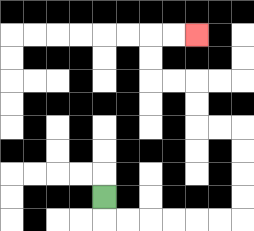{'start': '[4, 8]', 'end': '[8, 1]', 'path_directions': 'D,R,R,R,R,R,R,U,U,U,U,L,L,U,U,L,L,U,U,R,R', 'path_coordinates': '[[4, 8], [4, 9], [5, 9], [6, 9], [7, 9], [8, 9], [9, 9], [10, 9], [10, 8], [10, 7], [10, 6], [10, 5], [9, 5], [8, 5], [8, 4], [8, 3], [7, 3], [6, 3], [6, 2], [6, 1], [7, 1], [8, 1]]'}